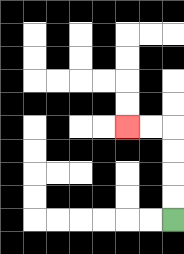{'start': '[7, 9]', 'end': '[5, 5]', 'path_directions': 'U,U,U,U,L,L', 'path_coordinates': '[[7, 9], [7, 8], [7, 7], [7, 6], [7, 5], [6, 5], [5, 5]]'}